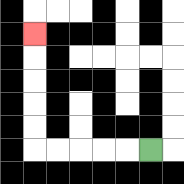{'start': '[6, 6]', 'end': '[1, 1]', 'path_directions': 'L,L,L,L,L,U,U,U,U,U', 'path_coordinates': '[[6, 6], [5, 6], [4, 6], [3, 6], [2, 6], [1, 6], [1, 5], [1, 4], [1, 3], [1, 2], [1, 1]]'}